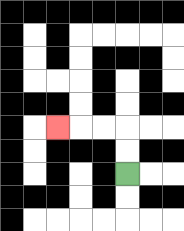{'start': '[5, 7]', 'end': '[2, 5]', 'path_directions': 'U,U,L,L,L', 'path_coordinates': '[[5, 7], [5, 6], [5, 5], [4, 5], [3, 5], [2, 5]]'}